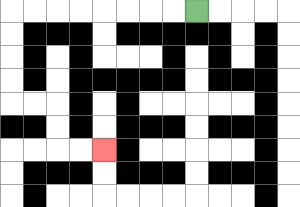{'start': '[8, 0]', 'end': '[4, 6]', 'path_directions': 'L,L,L,L,L,L,L,L,D,D,D,D,R,R,D,D,R,R', 'path_coordinates': '[[8, 0], [7, 0], [6, 0], [5, 0], [4, 0], [3, 0], [2, 0], [1, 0], [0, 0], [0, 1], [0, 2], [0, 3], [0, 4], [1, 4], [2, 4], [2, 5], [2, 6], [3, 6], [4, 6]]'}